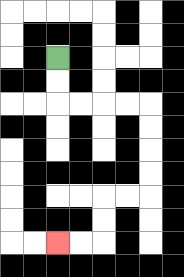{'start': '[2, 2]', 'end': '[2, 10]', 'path_directions': 'D,D,R,R,R,R,D,D,D,D,L,L,D,D,L,L', 'path_coordinates': '[[2, 2], [2, 3], [2, 4], [3, 4], [4, 4], [5, 4], [6, 4], [6, 5], [6, 6], [6, 7], [6, 8], [5, 8], [4, 8], [4, 9], [4, 10], [3, 10], [2, 10]]'}